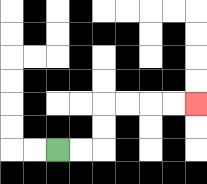{'start': '[2, 6]', 'end': '[8, 4]', 'path_directions': 'R,R,U,U,R,R,R,R', 'path_coordinates': '[[2, 6], [3, 6], [4, 6], [4, 5], [4, 4], [5, 4], [6, 4], [7, 4], [8, 4]]'}